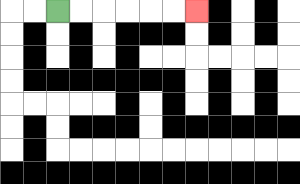{'start': '[2, 0]', 'end': '[8, 0]', 'path_directions': 'R,R,R,R,R,R', 'path_coordinates': '[[2, 0], [3, 0], [4, 0], [5, 0], [6, 0], [7, 0], [8, 0]]'}